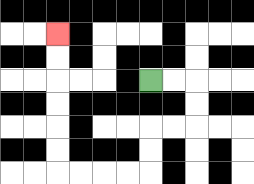{'start': '[6, 3]', 'end': '[2, 1]', 'path_directions': 'R,R,D,D,L,L,D,D,L,L,L,L,U,U,U,U,U,U', 'path_coordinates': '[[6, 3], [7, 3], [8, 3], [8, 4], [8, 5], [7, 5], [6, 5], [6, 6], [6, 7], [5, 7], [4, 7], [3, 7], [2, 7], [2, 6], [2, 5], [2, 4], [2, 3], [2, 2], [2, 1]]'}